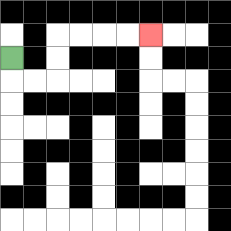{'start': '[0, 2]', 'end': '[6, 1]', 'path_directions': 'D,R,R,U,U,R,R,R,R', 'path_coordinates': '[[0, 2], [0, 3], [1, 3], [2, 3], [2, 2], [2, 1], [3, 1], [4, 1], [5, 1], [6, 1]]'}